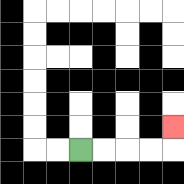{'start': '[3, 6]', 'end': '[7, 5]', 'path_directions': 'R,R,R,R,U', 'path_coordinates': '[[3, 6], [4, 6], [5, 6], [6, 6], [7, 6], [7, 5]]'}